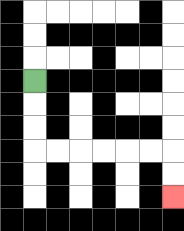{'start': '[1, 3]', 'end': '[7, 8]', 'path_directions': 'D,D,D,R,R,R,R,R,R,D,D', 'path_coordinates': '[[1, 3], [1, 4], [1, 5], [1, 6], [2, 6], [3, 6], [4, 6], [5, 6], [6, 6], [7, 6], [7, 7], [7, 8]]'}